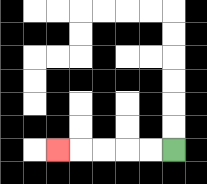{'start': '[7, 6]', 'end': '[2, 6]', 'path_directions': 'L,L,L,L,L', 'path_coordinates': '[[7, 6], [6, 6], [5, 6], [4, 6], [3, 6], [2, 6]]'}